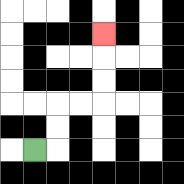{'start': '[1, 6]', 'end': '[4, 1]', 'path_directions': 'R,U,U,R,R,U,U,U', 'path_coordinates': '[[1, 6], [2, 6], [2, 5], [2, 4], [3, 4], [4, 4], [4, 3], [4, 2], [4, 1]]'}